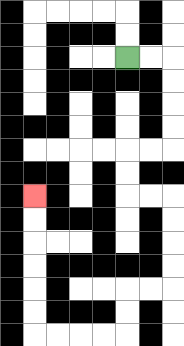{'start': '[5, 2]', 'end': '[1, 8]', 'path_directions': 'R,R,D,D,D,D,L,L,D,D,R,R,D,D,D,D,L,L,D,D,L,L,L,L,U,U,U,U,U,U', 'path_coordinates': '[[5, 2], [6, 2], [7, 2], [7, 3], [7, 4], [7, 5], [7, 6], [6, 6], [5, 6], [5, 7], [5, 8], [6, 8], [7, 8], [7, 9], [7, 10], [7, 11], [7, 12], [6, 12], [5, 12], [5, 13], [5, 14], [4, 14], [3, 14], [2, 14], [1, 14], [1, 13], [1, 12], [1, 11], [1, 10], [1, 9], [1, 8]]'}